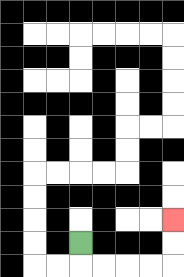{'start': '[3, 10]', 'end': '[7, 9]', 'path_directions': 'D,R,R,R,R,U,U', 'path_coordinates': '[[3, 10], [3, 11], [4, 11], [5, 11], [6, 11], [7, 11], [7, 10], [7, 9]]'}